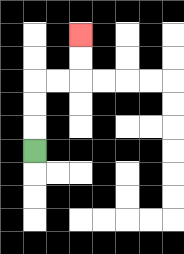{'start': '[1, 6]', 'end': '[3, 1]', 'path_directions': 'U,U,U,R,R,U,U', 'path_coordinates': '[[1, 6], [1, 5], [1, 4], [1, 3], [2, 3], [3, 3], [3, 2], [3, 1]]'}